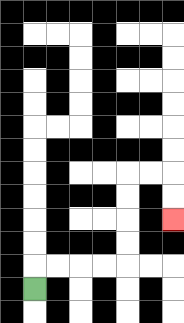{'start': '[1, 12]', 'end': '[7, 9]', 'path_directions': 'U,R,R,R,R,U,U,U,U,R,R,D,D', 'path_coordinates': '[[1, 12], [1, 11], [2, 11], [3, 11], [4, 11], [5, 11], [5, 10], [5, 9], [5, 8], [5, 7], [6, 7], [7, 7], [7, 8], [7, 9]]'}